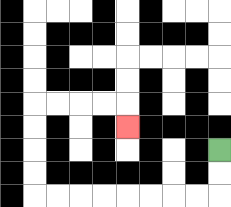{'start': '[9, 6]', 'end': '[5, 5]', 'path_directions': 'D,D,L,L,L,L,L,L,L,L,U,U,U,U,R,R,R,R,D', 'path_coordinates': '[[9, 6], [9, 7], [9, 8], [8, 8], [7, 8], [6, 8], [5, 8], [4, 8], [3, 8], [2, 8], [1, 8], [1, 7], [1, 6], [1, 5], [1, 4], [2, 4], [3, 4], [4, 4], [5, 4], [5, 5]]'}